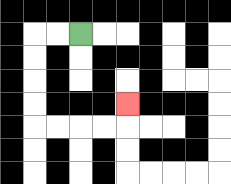{'start': '[3, 1]', 'end': '[5, 4]', 'path_directions': 'L,L,D,D,D,D,R,R,R,R,U', 'path_coordinates': '[[3, 1], [2, 1], [1, 1], [1, 2], [1, 3], [1, 4], [1, 5], [2, 5], [3, 5], [4, 5], [5, 5], [5, 4]]'}